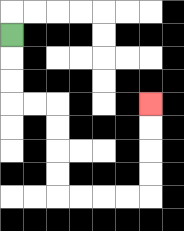{'start': '[0, 1]', 'end': '[6, 4]', 'path_directions': 'D,D,D,R,R,D,D,D,D,R,R,R,R,U,U,U,U', 'path_coordinates': '[[0, 1], [0, 2], [0, 3], [0, 4], [1, 4], [2, 4], [2, 5], [2, 6], [2, 7], [2, 8], [3, 8], [4, 8], [5, 8], [6, 8], [6, 7], [6, 6], [6, 5], [6, 4]]'}